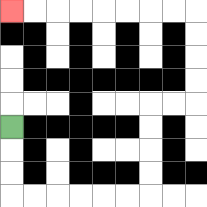{'start': '[0, 5]', 'end': '[0, 0]', 'path_directions': 'D,D,D,R,R,R,R,R,R,U,U,U,U,R,R,U,U,U,U,L,L,L,L,L,L,L,L', 'path_coordinates': '[[0, 5], [0, 6], [0, 7], [0, 8], [1, 8], [2, 8], [3, 8], [4, 8], [5, 8], [6, 8], [6, 7], [6, 6], [6, 5], [6, 4], [7, 4], [8, 4], [8, 3], [8, 2], [8, 1], [8, 0], [7, 0], [6, 0], [5, 0], [4, 0], [3, 0], [2, 0], [1, 0], [0, 0]]'}